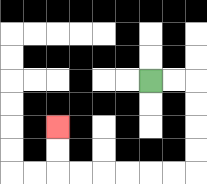{'start': '[6, 3]', 'end': '[2, 5]', 'path_directions': 'R,R,D,D,D,D,L,L,L,L,L,L,U,U', 'path_coordinates': '[[6, 3], [7, 3], [8, 3], [8, 4], [8, 5], [8, 6], [8, 7], [7, 7], [6, 7], [5, 7], [4, 7], [3, 7], [2, 7], [2, 6], [2, 5]]'}